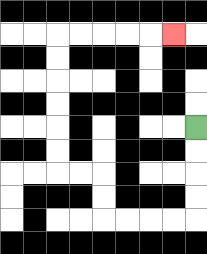{'start': '[8, 5]', 'end': '[7, 1]', 'path_directions': 'D,D,D,D,L,L,L,L,U,U,L,L,U,U,U,U,U,U,R,R,R,R,R', 'path_coordinates': '[[8, 5], [8, 6], [8, 7], [8, 8], [8, 9], [7, 9], [6, 9], [5, 9], [4, 9], [4, 8], [4, 7], [3, 7], [2, 7], [2, 6], [2, 5], [2, 4], [2, 3], [2, 2], [2, 1], [3, 1], [4, 1], [5, 1], [6, 1], [7, 1]]'}